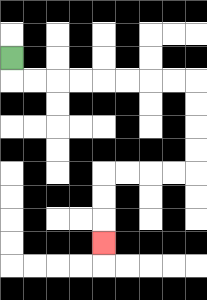{'start': '[0, 2]', 'end': '[4, 10]', 'path_directions': 'D,R,R,R,R,R,R,R,R,D,D,D,D,L,L,L,L,D,D,D', 'path_coordinates': '[[0, 2], [0, 3], [1, 3], [2, 3], [3, 3], [4, 3], [5, 3], [6, 3], [7, 3], [8, 3], [8, 4], [8, 5], [8, 6], [8, 7], [7, 7], [6, 7], [5, 7], [4, 7], [4, 8], [4, 9], [4, 10]]'}